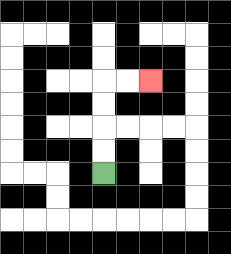{'start': '[4, 7]', 'end': '[6, 3]', 'path_directions': 'U,U,U,U,R,R', 'path_coordinates': '[[4, 7], [4, 6], [4, 5], [4, 4], [4, 3], [5, 3], [6, 3]]'}